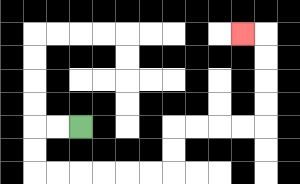{'start': '[3, 5]', 'end': '[10, 1]', 'path_directions': 'L,L,D,D,R,R,R,R,R,R,U,U,R,R,R,R,U,U,U,U,L', 'path_coordinates': '[[3, 5], [2, 5], [1, 5], [1, 6], [1, 7], [2, 7], [3, 7], [4, 7], [5, 7], [6, 7], [7, 7], [7, 6], [7, 5], [8, 5], [9, 5], [10, 5], [11, 5], [11, 4], [11, 3], [11, 2], [11, 1], [10, 1]]'}